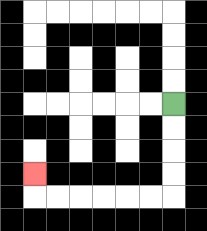{'start': '[7, 4]', 'end': '[1, 7]', 'path_directions': 'D,D,D,D,L,L,L,L,L,L,U', 'path_coordinates': '[[7, 4], [7, 5], [7, 6], [7, 7], [7, 8], [6, 8], [5, 8], [4, 8], [3, 8], [2, 8], [1, 8], [1, 7]]'}